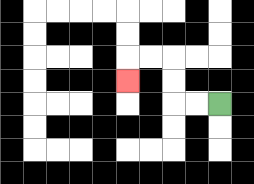{'start': '[9, 4]', 'end': '[5, 3]', 'path_directions': 'L,L,U,U,L,L,D', 'path_coordinates': '[[9, 4], [8, 4], [7, 4], [7, 3], [7, 2], [6, 2], [5, 2], [5, 3]]'}